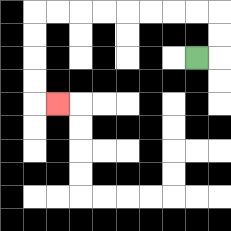{'start': '[8, 2]', 'end': '[2, 4]', 'path_directions': 'R,U,U,L,L,L,L,L,L,L,L,D,D,D,D,R', 'path_coordinates': '[[8, 2], [9, 2], [9, 1], [9, 0], [8, 0], [7, 0], [6, 0], [5, 0], [4, 0], [3, 0], [2, 0], [1, 0], [1, 1], [1, 2], [1, 3], [1, 4], [2, 4]]'}